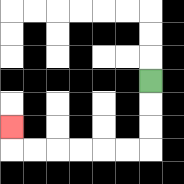{'start': '[6, 3]', 'end': '[0, 5]', 'path_directions': 'D,D,D,L,L,L,L,L,L,U', 'path_coordinates': '[[6, 3], [6, 4], [6, 5], [6, 6], [5, 6], [4, 6], [3, 6], [2, 6], [1, 6], [0, 6], [0, 5]]'}